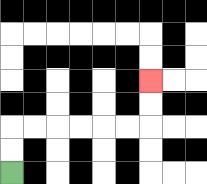{'start': '[0, 7]', 'end': '[6, 3]', 'path_directions': 'U,U,R,R,R,R,R,R,U,U', 'path_coordinates': '[[0, 7], [0, 6], [0, 5], [1, 5], [2, 5], [3, 5], [4, 5], [5, 5], [6, 5], [6, 4], [6, 3]]'}